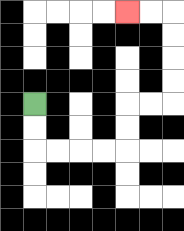{'start': '[1, 4]', 'end': '[5, 0]', 'path_directions': 'D,D,R,R,R,R,U,U,R,R,U,U,U,U,L,L', 'path_coordinates': '[[1, 4], [1, 5], [1, 6], [2, 6], [3, 6], [4, 6], [5, 6], [5, 5], [5, 4], [6, 4], [7, 4], [7, 3], [7, 2], [7, 1], [7, 0], [6, 0], [5, 0]]'}